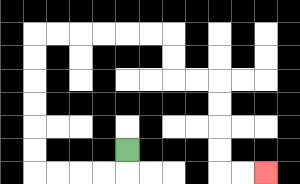{'start': '[5, 6]', 'end': '[11, 7]', 'path_directions': 'D,L,L,L,L,U,U,U,U,U,U,R,R,R,R,R,R,D,D,R,R,D,D,D,D,R,R', 'path_coordinates': '[[5, 6], [5, 7], [4, 7], [3, 7], [2, 7], [1, 7], [1, 6], [1, 5], [1, 4], [1, 3], [1, 2], [1, 1], [2, 1], [3, 1], [4, 1], [5, 1], [6, 1], [7, 1], [7, 2], [7, 3], [8, 3], [9, 3], [9, 4], [9, 5], [9, 6], [9, 7], [10, 7], [11, 7]]'}